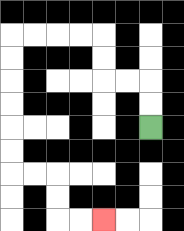{'start': '[6, 5]', 'end': '[4, 9]', 'path_directions': 'U,U,L,L,U,U,L,L,L,L,D,D,D,D,D,D,R,R,D,D,R,R', 'path_coordinates': '[[6, 5], [6, 4], [6, 3], [5, 3], [4, 3], [4, 2], [4, 1], [3, 1], [2, 1], [1, 1], [0, 1], [0, 2], [0, 3], [0, 4], [0, 5], [0, 6], [0, 7], [1, 7], [2, 7], [2, 8], [2, 9], [3, 9], [4, 9]]'}